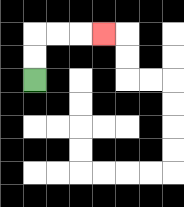{'start': '[1, 3]', 'end': '[4, 1]', 'path_directions': 'U,U,R,R,R', 'path_coordinates': '[[1, 3], [1, 2], [1, 1], [2, 1], [3, 1], [4, 1]]'}